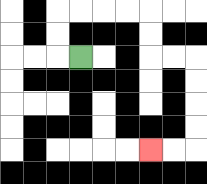{'start': '[3, 2]', 'end': '[6, 6]', 'path_directions': 'L,U,U,R,R,R,R,D,D,R,R,D,D,D,D,L,L', 'path_coordinates': '[[3, 2], [2, 2], [2, 1], [2, 0], [3, 0], [4, 0], [5, 0], [6, 0], [6, 1], [6, 2], [7, 2], [8, 2], [8, 3], [8, 4], [8, 5], [8, 6], [7, 6], [6, 6]]'}